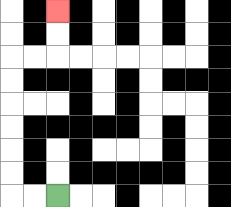{'start': '[2, 8]', 'end': '[2, 0]', 'path_directions': 'L,L,U,U,U,U,U,U,R,R,U,U', 'path_coordinates': '[[2, 8], [1, 8], [0, 8], [0, 7], [0, 6], [0, 5], [0, 4], [0, 3], [0, 2], [1, 2], [2, 2], [2, 1], [2, 0]]'}